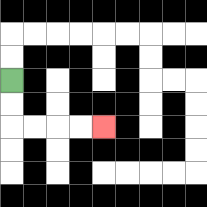{'start': '[0, 3]', 'end': '[4, 5]', 'path_directions': 'D,D,R,R,R,R', 'path_coordinates': '[[0, 3], [0, 4], [0, 5], [1, 5], [2, 5], [3, 5], [4, 5]]'}